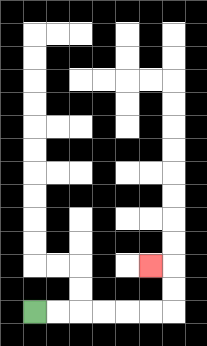{'start': '[1, 13]', 'end': '[6, 11]', 'path_directions': 'R,R,R,R,R,R,U,U,L', 'path_coordinates': '[[1, 13], [2, 13], [3, 13], [4, 13], [5, 13], [6, 13], [7, 13], [7, 12], [7, 11], [6, 11]]'}